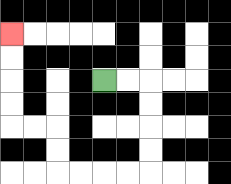{'start': '[4, 3]', 'end': '[0, 1]', 'path_directions': 'R,R,D,D,D,D,L,L,L,L,U,U,L,L,U,U,U,U', 'path_coordinates': '[[4, 3], [5, 3], [6, 3], [6, 4], [6, 5], [6, 6], [6, 7], [5, 7], [4, 7], [3, 7], [2, 7], [2, 6], [2, 5], [1, 5], [0, 5], [0, 4], [0, 3], [0, 2], [0, 1]]'}